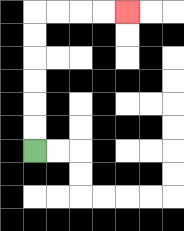{'start': '[1, 6]', 'end': '[5, 0]', 'path_directions': 'U,U,U,U,U,U,R,R,R,R', 'path_coordinates': '[[1, 6], [1, 5], [1, 4], [1, 3], [1, 2], [1, 1], [1, 0], [2, 0], [3, 0], [4, 0], [5, 0]]'}